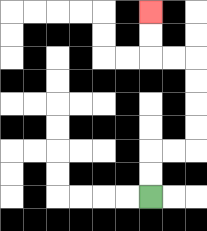{'start': '[6, 8]', 'end': '[6, 0]', 'path_directions': 'U,U,R,R,U,U,U,U,L,L,U,U', 'path_coordinates': '[[6, 8], [6, 7], [6, 6], [7, 6], [8, 6], [8, 5], [8, 4], [8, 3], [8, 2], [7, 2], [6, 2], [6, 1], [6, 0]]'}